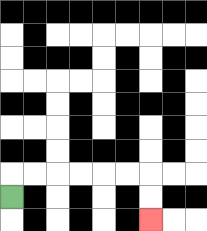{'start': '[0, 8]', 'end': '[6, 9]', 'path_directions': 'U,R,R,R,R,R,R,D,D', 'path_coordinates': '[[0, 8], [0, 7], [1, 7], [2, 7], [3, 7], [4, 7], [5, 7], [6, 7], [6, 8], [6, 9]]'}